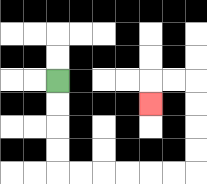{'start': '[2, 3]', 'end': '[6, 4]', 'path_directions': 'D,D,D,D,R,R,R,R,R,R,U,U,U,U,L,L,D', 'path_coordinates': '[[2, 3], [2, 4], [2, 5], [2, 6], [2, 7], [3, 7], [4, 7], [5, 7], [6, 7], [7, 7], [8, 7], [8, 6], [8, 5], [8, 4], [8, 3], [7, 3], [6, 3], [6, 4]]'}